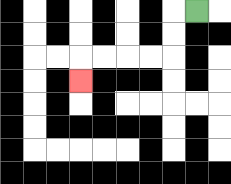{'start': '[8, 0]', 'end': '[3, 3]', 'path_directions': 'L,D,D,L,L,L,L,D', 'path_coordinates': '[[8, 0], [7, 0], [7, 1], [7, 2], [6, 2], [5, 2], [4, 2], [3, 2], [3, 3]]'}